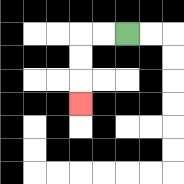{'start': '[5, 1]', 'end': '[3, 4]', 'path_directions': 'L,L,D,D,D', 'path_coordinates': '[[5, 1], [4, 1], [3, 1], [3, 2], [3, 3], [3, 4]]'}